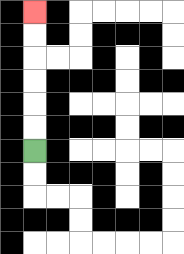{'start': '[1, 6]', 'end': '[1, 0]', 'path_directions': 'U,U,U,U,U,U', 'path_coordinates': '[[1, 6], [1, 5], [1, 4], [1, 3], [1, 2], [1, 1], [1, 0]]'}